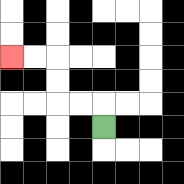{'start': '[4, 5]', 'end': '[0, 2]', 'path_directions': 'U,L,L,U,U,L,L', 'path_coordinates': '[[4, 5], [4, 4], [3, 4], [2, 4], [2, 3], [2, 2], [1, 2], [0, 2]]'}